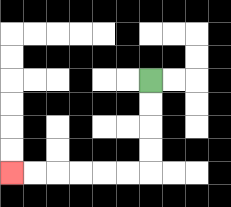{'start': '[6, 3]', 'end': '[0, 7]', 'path_directions': 'D,D,D,D,L,L,L,L,L,L', 'path_coordinates': '[[6, 3], [6, 4], [6, 5], [6, 6], [6, 7], [5, 7], [4, 7], [3, 7], [2, 7], [1, 7], [0, 7]]'}